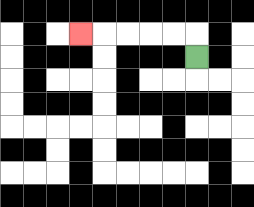{'start': '[8, 2]', 'end': '[3, 1]', 'path_directions': 'U,L,L,L,L,L', 'path_coordinates': '[[8, 2], [8, 1], [7, 1], [6, 1], [5, 1], [4, 1], [3, 1]]'}